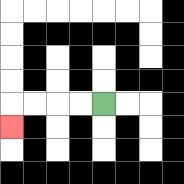{'start': '[4, 4]', 'end': '[0, 5]', 'path_directions': 'L,L,L,L,D', 'path_coordinates': '[[4, 4], [3, 4], [2, 4], [1, 4], [0, 4], [0, 5]]'}